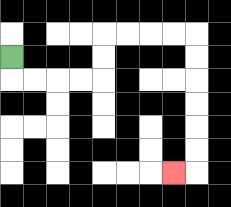{'start': '[0, 2]', 'end': '[7, 7]', 'path_directions': 'D,R,R,R,R,U,U,R,R,R,R,D,D,D,D,D,D,L', 'path_coordinates': '[[0, 2], [0, 3], [1, 3], [2, 3], [3, 3], [4, 3], [4, 2], [4, 1], [5, 1], [6, 1], [7, 1], [8, 1], [8, 2], [8, 3], [8, 4], [8, 5], [8, 6], [8, 7], [7, 7]]'}